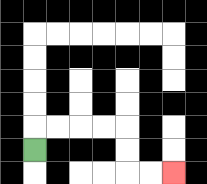{'start': '[1, 6]', 'end': '[7, 7]', 'path_directions': 'U,R,R,R,R,D,D,R,R', 'path_coordinates': '[[1, 6], [1, 5], [2, 5], [3, 5], [4, 5], [5, 5], [5, 6], [5, 7], [6, 7], [7, 7]]'}